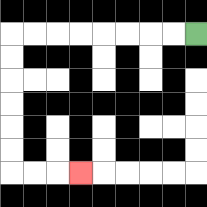{'start': '[8, 1]', 'end': '[3, 7]', 'path_directions': 'L,L,L,L,L,L,L,L,D,D,D,D,D,D,R,R,R', 'path_coordinates': '[[8, 1], [7, 1], [6, 1], [5, 1], [4, 1], [3, 1], [2, 1], [1, 1], [0, 1], [0, 2], [0, 3], [0, 4], [0, 5], [0, 6], [0, 7], [1, 7], [2, 7], [3, 7]]'}